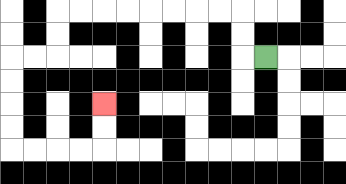{'start': '[11, 2]', 'end': '[4, 4]', 'path_directions': 'L,U,U,L,L,L,L,L,L,L,L,D,D,L,L,D,D,D,D,R,R,R,R,U,U', 'path_coordinates': '[[11, 2], [10, 2], [10, 1], [10, 0], [9, 0], [8, 0], [7, 0], [6, 0], [5, 0], [4, 0], [3, 0], [2, 0], [2, 1], [2, 2], [1, 2], [0, 2], [0, 3], [0, 4], [0, 5], [0, 6], [1, 6], [2, 6], [3, 6], [4, 6], [4, 5], [4, 4]]'}